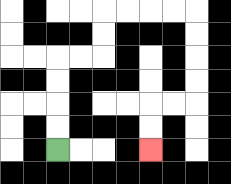{'start': '[2, 6]', 'end': '[6, 6]', 'path_directions': 'U,U,U,U,R,R,U,U,R,R,R,R,D,D,D,D,L,L,D,D', 'path_coordinates': '[[2, 6], [2, 5], [2, 4], [2, 3], [2, 2], [3, 2], [4, 2], [4, 1], [4, 0], [5, 0], [6, 0], [7, 0], [8, 0], [8, 1], [8, 2], [8, 3], [8, 4], [7, 4], [6, 4], [6, 5], [6, 6]]'}